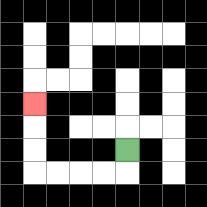{'start': '[5, 6]', 'end': '[1, 4]', 'path_directions': 'D,L,L,L,L,U,U,U', 'path_coordinates': '[[5, 6], [5, 7], [4, 7], [3, 7], [2, 7], [1, 7], [1, 6], [1, 5], [1, 4]]'}